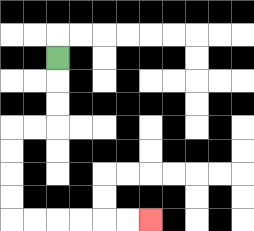{'start': '[2, 2]', 'end': '[6, 9]', 'path_directions': 'D,D,D,L,L,D,D,D,D,R,R,R,R,R,R', 'path_coordinates': '[[2, 2], [2, 3], [2, 4], [2, 5], [1, 5], [0, 5], [0, 6], [0, 7], [0, 8], [0, 9], [1, 9], [2, 9], [3, 9], [4, 9], [5, 9], [6, 9]]'}